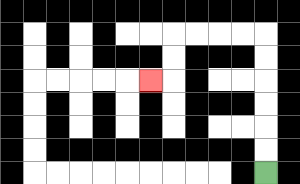{'start': '[11, 7]', 'end': '[6, 3]', 'path_directions': 'U,U,U,U,U,U,L,L,L,L,D,D,L', 'path_coordinates': '[[11, 7], [11, 6], [11, 5], [11, 4], [11, 3], [11, 2], [11, 1], [10, 1], [9, 1], [8, 1], [7, 1], [7, 2], [7, 3], [6, 3]]'}